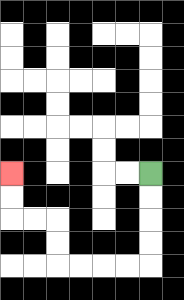{'start': '[6, 7]', 'end': '[0, 7]', 'path_directions': 'D,D,D,D,L,L,L,L,U,U,L,L,U,U', 'path_coordinates': '[[6, 7], [6, 8], [6, 9], [6, 10], [6, 11], [5, 11], [4, 11], [3, 11], [2, 11], [2, 10], [2, 9], [1, 9], [0, 9], [0, 8], [0, 7]]'}